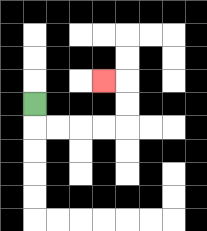{'start': '[1, 4]', 'end': '[4, 3]', 'path_directions': 'D,R,R,R,R,U,U,L', 'path_coordinates': '[[1, 4], [1, 5], [2, 5], [3, 5], [4, 5], [5, 5], [5, 4], [5, 3], [4, 3]]'}